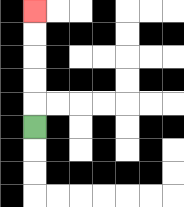{'start': '[1, 5]', 'end': '[1, 0]', 'path_directions': 'U,U,U,U,U', 'path_coordinates': '[[1, 5], [1, 4], [1, 3], [1, 2], [1, 1], [1, 0]]'}